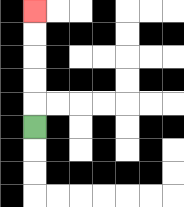{'start': '[1, 5]', 'end': '[1, 0]', 'path_directions': 'U,U,U,U,U', 'path_coordinates': '[[1, 5], [1, 4], [1, 3], [1, 2], [1, 1], [1, 0]]'}